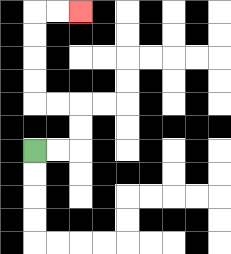{'start': '[1, 6]', 'end': '[3, 0]', 'path_directions': 'R,R,U,U,L,L,U,U,U,U,R,R', 'path_coordinates': '[[1, 6], [2, 6], [3, 6], [3, 5], [3, 4], [2, 4], [1, 4], [1, 3], [1, 2], [1, 1], [1, 0], [2, 0], [3, 0]]'}